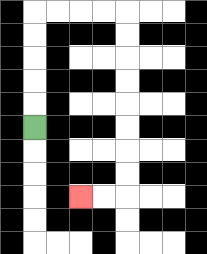{'start': '[1, 5]', 'end': '[3, 8]', 'path_directions': 'U,U,U,U,U,R,R,R,R,D,D,D,D,D,D,D,D,L,L', 'path_coordinates': '[[1, 5], [1, 4], [1, 3], [1, 2], [1, 1], [1, 0], [2, 0], [3, 0], [4, 0], [5, 0], [5, 1], [5, 2], [5, 3], [5, 4], [5, 5], [5, 6], [5, 7], [5, 8], [4, 8], [3, 8]]'}